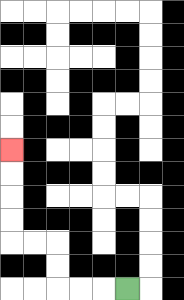{'start': '[5, 12]', 'end': '[0, 6]', 'path_directions': 'L,L,L,U,U,L,L,U,U,U,U', 'path_coordinates': '[[5, 12], [4, 12], [3, 12], [2, 12], [2, 11], [2, 10], [1, 10], [0, 10], [0, 9], [0, 8], [0, 7], [0, 6]]'}